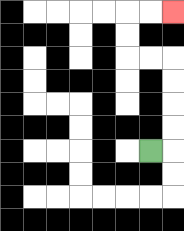{'start': '[6, 6]', 'end': '[7, 0]', 'path_directions': 'R,U,U,U,U,L,L,U,U,R,R', 'path_coordinates': '[[6, 6], [7, 6], [7, 5], [7, 4], [7, 3], [7, 2], [6, 2], [5, 2], [5, 1], [5, 0], [6, 0], [7, 0]]'}